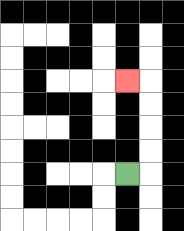{'start': '[5, 7]', 'end': '[5, 3]', 'path_directions': 'R,U,U,U,U,L', 'path_coordinates': '[[5, 7], [6, 7], [6, 6], [6, 5], [6, 4], [6, 3], [5, 3]]'}